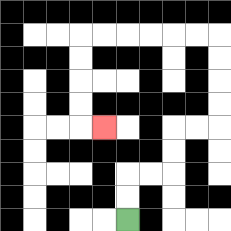{'start': '[5, 9]', 'end': '[4, 5]', 'path_directions': 'U,U,R,R,U,U,R,R,U,U,U,U,L,L,L,L,L,L,D,D,D,D,R', 'path_coordinates': '[[5, 9], [5, 8], [5, 7], [6, 7], [7, 7], [7, 6], [7, 5], [8, 5], [9, 5], [9, 4], [9, 3], [9, 2], [9, 1], [8, 1], [7, 1], [6, 1], [5, 1], [4, 1], [3, 1], [3, 2], [3, 3], [3, 4], [3, 5], [4, 5]]'}